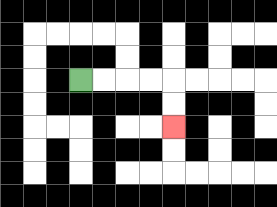{'start': '[3, 3]', 'end': '[7, 5]', 'path_directions': 'R,R,R,R,D,D', 'path_coordinates': '[[3, 3], [4, 3], [5, 3], [6, 3], [7, 3], [7, 4], [7, 5]]'}